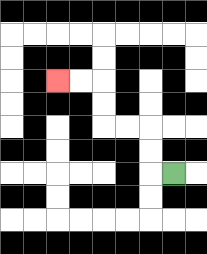{'start': '[7, 7]', 'end': '[2, 3]', 'path_directions': 'L,U,U,L,L,U,U,L,L', 'path_coordinates': '[[7, 7], [6, 7], [6, 6], [6, 5], [5, 5], [4, 5], [4, 4], [4, 3], [3, 3], [2, 3]]'}